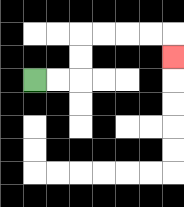{'start': '[1, 3]', 'end': '[7, 2]', 'path_directions': 'R,R,U,U,R,R,R,R,D', 'path_coordinates': '[[1, 3], [2, 3], [3, 3], [3, 2], [3, 1], [4, 1], [5, 1], [6, 1], [7, 1], [7, 2]]'}